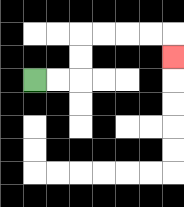{'start': '[1, 3]', 'end': '[7, 2]', 'path_directions': 'R,R,U,U,R,R,R,R,D', 'path_coordinates': '[[1, 3], [2, 3], [3, 3], [3, 2], [3, 1], [4, 1], [5, 1], [6, 1], [7, 1], [7, 2]]'}